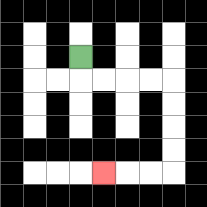{'start': '[3, 2]', 'end': '[4, 7]', 'path_directions': 'D,R,R,R,R,D,D,D,D,L,L,L', 'path_coordinates': '[[3, 2], [3, 3], [4, 3], [5, 3], [6, 3], [7, 3], [7, 4], [7, 5], [7, 6], [7, 7], [6, 7], [5, 7], [4, 7]]'}